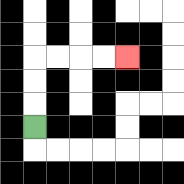{'start': '[1, 5]', 'end': '[5, 2]', 'path_directions': 'U,U,U,R,R,R,R', 'path_coordinates': '[[1, 5], [1, 4], [1, 3], [1, 2], [2, 2], [3, 2], [4, 2], [5, 2]]'}